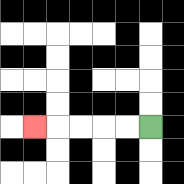{'start': '[6, 5]', 'end': '[1, 5]', 'path_directions': 'L,L,L,L,L', 'path_coordinates': '[[6, 5], [5, 5], [4, 5], [3, 5], [2, 5], [1, 5]]'}